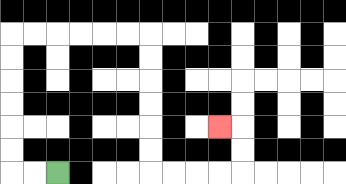{'start': '[2, 7]', 'end': '[9, 5]', 'path_directions': 'L,L,U,U,U,U,U,U,R,R,R,R,R,R,D,D,D,D,D,D,R,R,R,R,U,U,L', 'path_coordinates': '[[2, 7], [1, 7], [0, 7], [0, 6], [0, 5], [0, 4], [0, 3], [0, 2], [0, 1], [1, 1], [2, 1], [3, 1], [4, 1], [5, 1], [6, 1], [6, 2], [6, 3], [6, 4], [6, 5], [6, 6], [6, 7], [7, 7], [8, 7], [9, 7], [10, 7], [10, 6], [10, 5], [9, 5]]'}